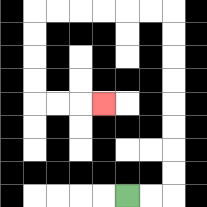{'start': '[5, 8]', 'end': '[4, 4]', 'path_directions': 'R,R,U,U,U,U,U,U,U,U,L,L,L,L,L,L,D,D,D,D,R,R,R', 'path_coordinates': '[[5, 8], [6, 8], [7, 8], [7, 7], [7, 6], [7, 5], [7, 4], [7, 3], [7, 2], [7, 1], [7, 0], [6, 0], [5, 0], [4, 0], [3, 0], [2, 0], [1, 0], [1, 1], [1, 2], [1, 3], [1, 4], [2, 4], [3, 4], [4, 4]]'}